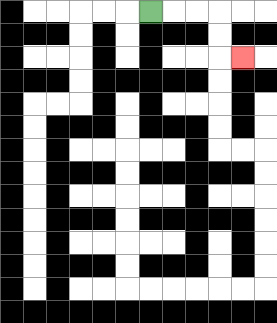{'start': '[6, 0]', 'end': '[10, 2]', 'path_directions': 'R,R,R,D,D,R', 'path_coordinates': '[[6, 0], [7, 0], [8, 0], [9, 0], [9, 1], [9, 2], [10, 2]]'}